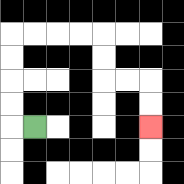{'start': '[1, 5]', 'end': '[6, 5]', 'path_directions': 'L,U,U,U,U,R,R,R,R,D,D,R,R,D,D', 'path_coordinates': '[[1, 5], [0, 5], [0, 4], [0, 3], [0, 2], [0, 1], [1, 1], [2, 1], [3, 1], [4, 1], [4, 2], [4, 3], [5, 3], [6, 3], [6, 4], [6, 5]]'}